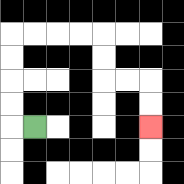{'start': '[1, 5]', 'end': '[6, 5]', 'path_directions': 'L,U,U,U,U,R,R,R,R,D,D,R,R,D,D', 'path_coordinates': '[[1, 5], [0, 5], [0, 4], [0, 3], [0, 2], [0, 1], [1, 1], [2, 1], [3, 1], [4, 1], [4, 2], [4, 3], [5, 3], [6, 3], [6, 4], [6, 5]]'}